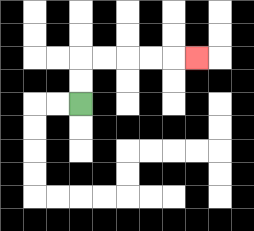{'start': '[3, 4]', 'end': '[8, 2]', 'path_directions': 'U,U,R,R,R,R,R', 'path_coordinates': '[[3, 4], [3, 3], [3, 2], [4, 2], [5, 2], [6, 2], [7, 2], [8, 2]]'}